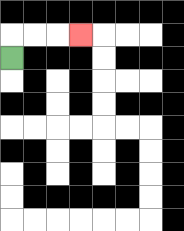{'start': '[0, 2]', 'end': '[3, 1]', 'path_directions': 'U,R,R,R', 'path_coordinates': '[[0, 2], [0, 1], [1, 1], [2, 1], [3, 1]]'}